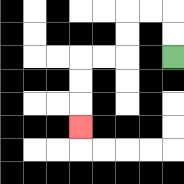{'start': '[7, 2]', 'end': '[3, 5]', 'path_directions': 'U,U,L,L,D,D,L,L,D,D,D', 'path_coordinates': '[[7, 2], [7, 1], [7, 0], [6, 0], [5, 0], [5, 1], [5, 2], [4, 2], [3, 2], [3, 3], [3, 4], [3, 5]]'}